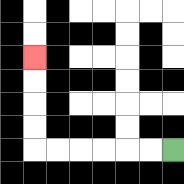{'start': '[7, 6]', 'end': '[1, 2]', 'path_directions': 'L,L,L,L,L,L,U,U,U,U', 'path_coordinates': '[[7, 6], [6, 6], [5, 6], [4, 6], [3, 6], [2, 6], [1, 6], [1, 5], [1, 4], [1, 3], [1, 2]]'}